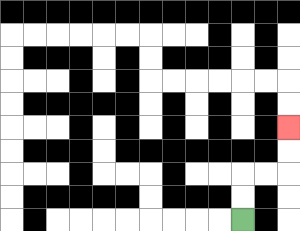{'start': '[10, 9]', 'end': '[12, 5]', 'path_directions': 'U,U,R,R,U,U', 'path_coordinates': '[[10, 9], [10, 8], [10, 7], [11, 7], [12, 7], [12, 6], [12, 5]]'}